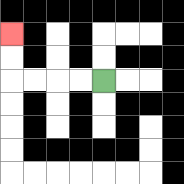{'start': '[4, 3]', 'end': '[0, 1]', 'path_directions': 'L,L,L,L,U,U', 'path_coordinates': '[[4, 3], [3, 3], [2, 3], [1, 3], [0, 3], [0, 2], [0, 1]]'}